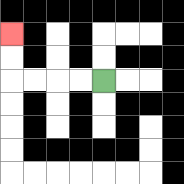{'start': '[4, 3]', 'end': '[0, 1]', 'path_directions': 'L,L,L,L,U,U', 'path_coordinates': '[[4, 3], [3, 3], [2, 3], [1, 3], [0, 3], [0, 2], [0, 1]]'}